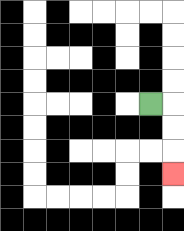{'start': '[6, 4]', 'end': '[7, 7]', 'path_directions': 'R,D,D,D', 'path_coordinates': '[[6, 4], [7, 4], [7, 5], [7, 6], [7, 7]]'}